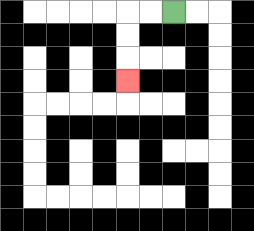{'start': '[7, 0]', 'end': '[5, 3]', 'path_directions': 'L,L,D,D,D', 'path_coordinates': '[[7, 0], [6, 0], [5, 0], [5, 1], [5, 2], [5, 3]]'}